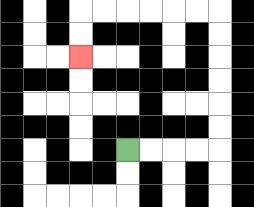{'start': '[5, 6]', 'end': '[3, 2]', 'path_directions': 'R,R,R,R,U,U,U,U,U,U,L,L,L,L,L,L,D,D', 'path_coordinates': '[[5, 6], [6, 6], [7, 6], [8, 6], [9, 6], [9, 5], [9, 4], [9, 3], [9, 2], [9, 1], [9, 0], [8, 0], [7, 0], [6, 0], [5, 0], [4, 0], [3, 0], [3, 1], [3, 2]]'}